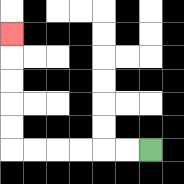{'start': '[6, 6]', 'end': '[0, 1]', 'path_directions': 'L,L,L,L,L,L,U,U,U,U,U', 'path_coordinates': '[[6, 6], [5, 6], [4, 6], [3, 6], [2, 6], [1, 6], [0, 6], [0, 5], [0, 4], [0, 3], [0, 2], [0, 1]]'}